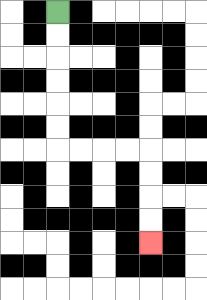{'start': '[2, 0]', 'end': '[6, 10]', 'path_directions': 'D,D,D,D,D,D,R,R,R,R,D,D,D,D', 'path_coordinates': '[[2, 0], [2, 1], [2, 2], [2, 3], [2, 4], [2, 5], [2, 6], [3, 6], [4, 6], [5, 6], [6, 6], [6, 7], [6, 8], [6, 9], [6, 10]]'}